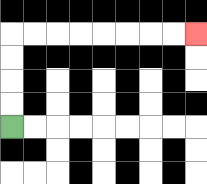{'start': '[0, 5]', 'end': '[8, 1]', 'path_directions': 'U,U,U,U,R,R,R,R,R,R,R,R', 'path_coordinates': '[[0, 5], [0, 4], [0, 3], [0, 2], [0, 1], [1, 1], [2, 1], [3, 1], [4, 1], [5, 1], [6, 1], [7, 1], [8, 1]]'}